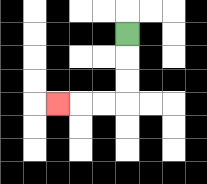{'start': '[5, 1]', 'end': '[2, 4]', 'path_directions': 'D,D,D,L,L,L', 'path_coordinates': '[[5, 1], [5, 2], [5, 3], [5, 4], [4, 4], [3, 4], [2, 4]]'}